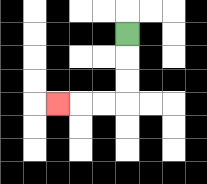{'start': '[5, 1]', 'end': '[2, 4]', 'path_directions': 'D,D,D,L,L,L', 'path_coordinates': '[[5, 1], [5, 2], [5, 3], [5, 4], [4, 4], [3, 4], [2, 4]]'}